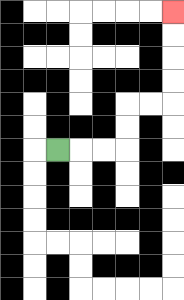{'start': '[2, 6]', 'end': '[7, 0]', 'path_directions': 'R,R,R,U,U,R,R,U,U,U,U', 'path_coordinates': '[[2, 6], [3, 6], [4, 6], [5, 6], [5, 5], [5, 4], [6, 4], [7, 4], [7, 3], [7, 2], [7, 1], [7, 0]]'}